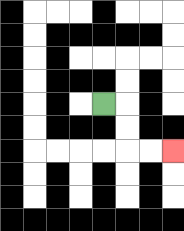{'start': '[4, 4]', 'end': '[7, 6]', 'path_directions': 'R,D,D,R,R', 'path_coordinates': '[[4, 4], [5, 4], [5, 5], [5, 6], [6, 6], [7, 6]]'}